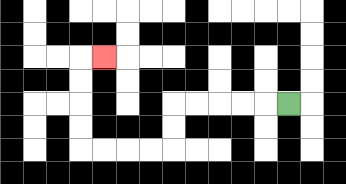{'start': '[12, 4]', 'end': '[4, 2]', 'path_directions': 'L,L,L,L,L,D,D,L,L,L,L,U,U,U,U,R', 'path_coordinates': '[[12, 4], [11, 4], [10, 4], [9, 4], [8, 4], [7, 4], [7, 5], [7, 6], [6, 6], [5, 6], [4, 6], [3, 6], [3, 5], [3, 4], [3, 3], [3, 2], [4, 2]]'}